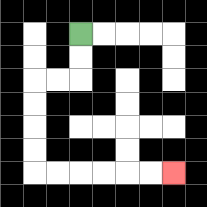{'start': '[3, 1]', 'end': '[7, 7]', 'path_directions': 'D,D,L,L,D,D,D,D,R,R,R,R,R,R', 'path_coordinates': '[[3, 1], [3, 2], [3, 3], [2, 3], [1, 3], [1, 4], [1, 5], [1, 6], [1, 7], [2, 7], [3, 7], [4, 7], [5, 7], [6, 7], [7, 7]]'}